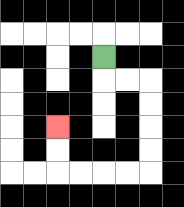{'start': '[4, 2]', 'end': '[2, 5]', 'path_directions': 'D,R,R,D,D,D,D,L,L,L,L,U,U', 'path_coordinates': '[[4, 2], [4, 3], [5, 3], [6, 3], [6, 4], [6, 5], [6, 6], [6, 7], [5, 7], [4, 7], [3, 7], [2, 7], [2, 6], [2, 5]]'}